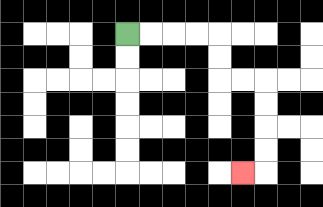{'start': '[5, 1]', 'end': '[10, 7]', 'path_directions': 'R,R,R,R,D,D,R,R,D,D,D,D,L', 'path_coordinates': '[[5, 1], [6, 1], [7, 1], [8, 1], [9, 1], [9, 2], [9, 3], [10, 3], [11, 3], [11, 4], [11, 5], [11, 6], [11, 7], [10, 7]]'}